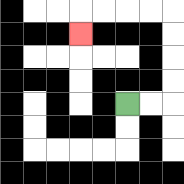{'start': '[5, 4]', 'end': '[3, 1]', 'path_directions': 'R,R,U,U,U,U,L,L,L,L,D', 'path_coordinates': '[[5, 4], [6, 4], [7, 4], [7, 3], [7, 2], [7, 1], [7, 0], [6, 0], [5, 0], [4, 0], [3, 0], [3, 1]]'}